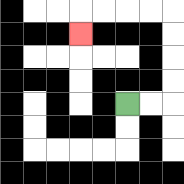{'start': '[5, 4]', 'end': '[3, 1]', 'path_directions': 'R,R,U,U,U,U,L,L,L,L,D', 'path_coordinates': '[[5, 4], [6, 4], [7, 4], [7, 3], [7, 2], [7, 1], [7, 0], [6, 0], [5, 0], [4, 0], [3, 0], [3, 1]]'}